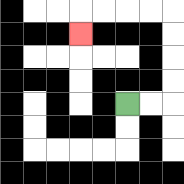{'start': '[5, 4]', 'end': '[3, 1]', 'path_directions': 'R,R,U,U,U,U,L,L,L,L,D', 'path_coordinates': '[[5, 4], [6, 4], [7, 4], [7, 3], [7, 2], [7, 1], [7, 0], [6, 0], [5, 0], [4, 0], [3, 0], [3, 1]]'}